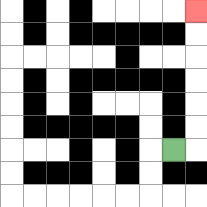{'start': '[7, 6]', 'end': '[8, 0]', 'path_directions': 'R,U,U,U,U,U,U', 'path_coordinates': '[[7, 6], [8, 6], [8, 5], [8, 4], [8, 3], [8, 2], [8, 1], [8, 0]]'}